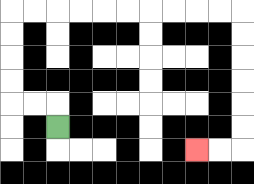{'start': '[2, 5]', 'end': '[8, 6]', 'path_directions': 'U,L,L,U,U,U,U,R,R,R,R,R,R,R,R,R,R,D,D,D,D,D,D,L,L', 'path_coordinates': '[[2, 5], [2, 4], [1, 4], [0, 4], [0, 3], [0, 2], [0, 1], [0, 0], [1, 0], [2, 0], [3, 0], [4, 0], [5, 0], [6, 0], [7, 0], [8, 0], [9, 0], [10, 0], [10, 1], [10, 2], [10, 3], [10, 4], [10, 5], [10, 6], [9, 6], [8, 6]]'}